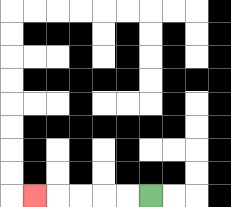{'start': '[6, 8]', 'end': '[1, 8]', 'path_directions': 'L,L,L,L,L', 'path_coordinates': '[[6, 8], [5, 8], [4, 8], [3, 8], [2, 8], [1, 8]]'}